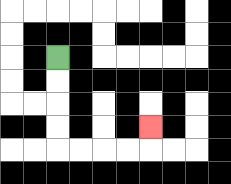{'start': '[2, 2]', 'end': '[6, 5]', 'path_directions': 'D,D,D,D,R,R,R,R,U', 'path_coordinates': '[[2, 2], [2, 3], [2, 4], [2, 5], [2, 6], [3, 6], [4, 6], [5, 6], [6, 6], [6, 5]]'}